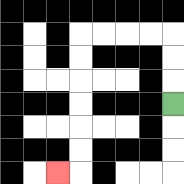{'start': '[7, 4]', 'end': '[2, 7]', 'path_directions': 'U,U,U,L,L,L,L,D,D,D,D,D,D,L', 'path_coordinates': '[[7, 4], [7, 3], [7, 2], [7, 1], [6, 1], [5, 1], [4, 1], [3, 1], [3, 2], [3, 3], [3, 4], [3, 5], [3, 6], [3, 7], [2, 7]]'}